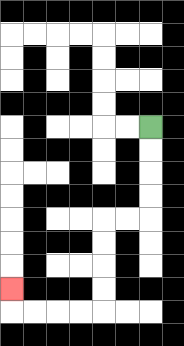{'start': '[6, 5]', 'end': '[0, 12]', 'path_directions': 'D,D,D,D,L,L,D,D,D,D,L,L,L,L,U', 'path_coordinates': '[[6, 5], [6, 6], [6, 7], [6, 8], [6, 9], [5, 9], [4, 9], [4, 10], [4, 11], [4, 12], [4, 13], [3, 13], [2, 13], [1, 13], [0, 13], [0, 12]]'}